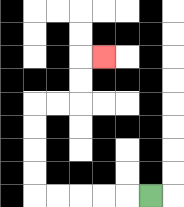{'start': '[6, 8]', 'end': '[4, 2]', 'path_directions': 'L,L,L,L,L,U,U,U,U,R,R,U,U,R', 'path_coordinates': '[[6, 8], [5, 8], [4, 8], [3, 8], [2, 8], [1, 8], [1, 7], [1, 6], [1, 5], [1, 4], [2, 4], [3, 4], [3, 3], [3, 2], [4, 2]]'}